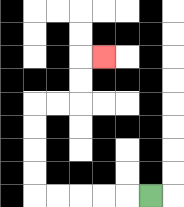{'start': '[6, 8]', 'end': '[4, 2]', 'path_directions': 'L,L,L,L,L,U,U,U,U,R,R,U,U,R', 'path_coordinates': '[[6, 8], [5, 8], [4, 8], [3, 8], [2, 8], [1, 8], [1, 7], [1, 6], [1, 5], [1, 4], [2, 4], [3, 4], [3, 3], [3, 2], [4, 2]]'}